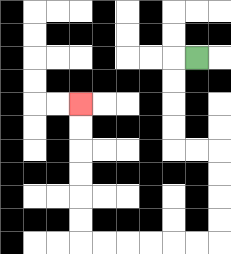{'start': '[8, 2]', 'end': '[3, 4]', 'path_directions': 'L,D,D,D,D,R,R,D,D,D,D,L,L,L,L,L,L,U,U,U,U,U,U', 'path_coordinates': '[[8, 2], [7, 2], [7, 3], [7, 4], [7, 5], [7, 6], [8, 6], [9, 6], [9, 7], [9, 8], [9, 9], [9, 10], [8, 10], [7, 10], [6, 10], [5, 10], [4, 10], [3, 10], [3, 9], [3, 8], [3, 7], [3, 6], [3, 5], [3, 4]]'}